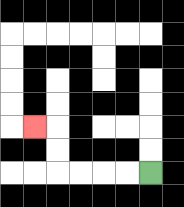{'start': '[6, 7]', 'end': '[1, 5]', 'path_directions': 'L,L,L,L,U,U,L', 'path_coordinates': '[[6, 7], [5, 7], [4, 7], [3, 7], [2, 7], [2, 6], [2, 5], [1, 5]]'}